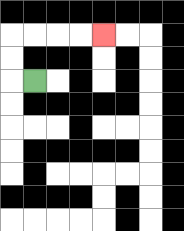{'start': '[1, 3]', 'end': '[4, 1]', 'path_directions': 'L,U,U,R,R,R,R', 'path_coordinates': '[[1, 3], [0, 3], [0, 2], [0, 1], [1, 1], [2, 1], [3, 1], [4, 1]]'}